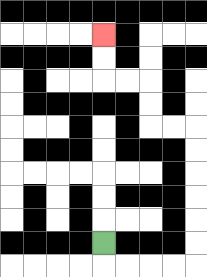{'start': '[4, 10]', 'end': '[4, 1]', 'path_directions': 'D,R,R,R,R,U,U,U,U,U,U,L,L,U,U,L,L,U,U', 'path_coordinates': '[[4, 10], [4, 11], [5, 11], [6, 11], [7, 11], [8, 11], [8, 10], [8, 9], [8, 8], [8, 7], [8, 6], [8, 5], [7, 5], [6, 5], [6, 4], [6, 3], [5, 3], [4, 3], [4, 2], [4, 1]]'}